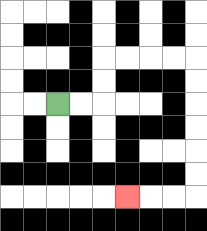{'start': '[2, 4]', 'end': '[5, 8]', 'path_directions': 'R,R,U,U,R,R,R,R,D,D,D,D,D,D,L,L,L', 'path_coordinates': '[[2, 4], [3, 4], [4, 4], [4, 3], [4, 2], [5, 2], [6, 2], [7, 2], [8, 2], [8, 3], [8, 4], [8, 5], [8, 6], [8, 7], [8, 8], [7, 8], [6, 8], [5, 8]]'}